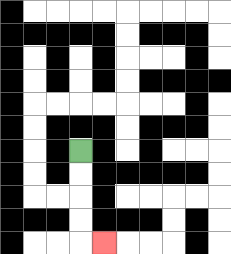{'start': '[3, 6]', 'end': '[4, 10]', 'path_directions': 'D,D,D,D,R', 'path_coordinates': '[[3, 6], [3, 7], [3, 8], [3, 9], [3, 10], [4, 10]]'}